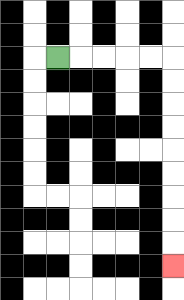{'start': '[2, 2]', 'end': '[7, 11]', 'path_directions': 'R,R,R,R,R,D,D,D,D,D,D,D,D,D', 'path_coordinates': '[[2, 2], [3, 2], [4, 2], [5, 2], [6, 2], [7, 2], [7, 3], [7, 4], [7, 5], [7, 6], [7, 7], [7, 8], [7, 9], [7, 10], [7, 11]]'}